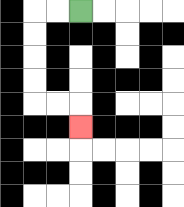{'start': '[3, 0]', 'end': '[3, 5]', 'path_directions': 'L,L,D,D,D,D,R,R,D', 'path_coordinates': '[[3, 0], [2, 0], [1, 0], [1, 1], [1, 2], [1, 3], [1, 4], [2, 4], [3, 4], [3, 5]]'}